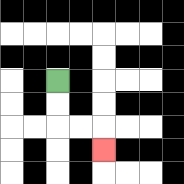{'start': '[2, 3]', 'end': '[4, 6]', 'path_directions': 'D,D,R,R,D', 'path_coordinates': '[[2, 3], [2, 4], [2, 5], [3, 5], [4, 5], [4, 6]]'}